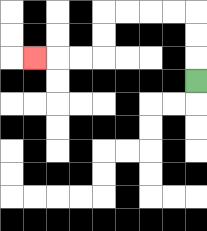{'start': '[8, 3]', 'end': '[1, 2]', 'path_directions': 'U,U,U,L,L,L,L,D,D,L,L,L', 'path_coordinates': '[[8, 3], [8, 2], [8, 1], [8, 0], [7, 0], [6, 0], [5, 0], [4, 0], [4, 1], [4, 2], [3, 2], [2, 2], [1, 2]]'}